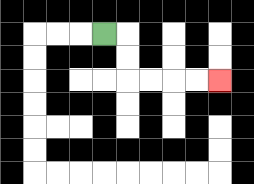{'start': '[4, 1]', 'end': '[9, 3]', 'path_directions': 'R,D,D,R,R,R,R', 'path_coordinates': '[[4, 1], [5, 1], [5, 2], [5, 3], [6, 3], [7, 3], [8, 3], [9, 3]]'}